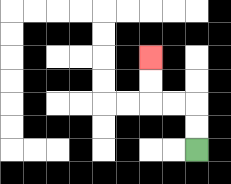{'start': '[8, 6]', 'end': '[6, 2]', 'path_directions': 'U,U,L,L,U,U', 'path_coordinates': '[[8, 6], [8, 5], [8, 4], [7, 4], [6, 4], [6, 3], [6, 2]]'}